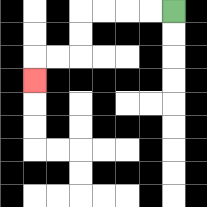{'start': '[7, 0]', 'end': '[1, 3]', 'path_directions': 'L,L,L,L,D,D,L,L,D', 'path_coordinates': '[[7, 0], [6, 0], [5, 0], [4, 0], [3, 0], [3, 1], [3, 2], [2, 2], [1, 2], [1, 3]]'}